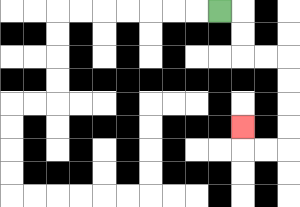{'start': '[9, 0]', 'end': '[10, 5]', 'path_directions': 'R,D,D,R,R,D,D,D,D,L,L,U', 'path_coordinates': '[[9, 0], [10, 0], [10, 1], [10, 2], [11, 2], [12, 2], [12, 3], [12, 4], [12, 5], [12, 6], [11, 6], [10, 6], [10, 5]]'}